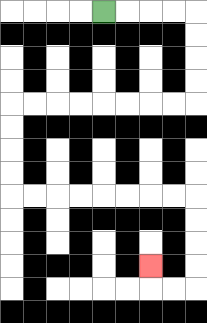{'start': '[4, 0]', 'end': '[6, 11]', 'path_directions': 'R,R,R,R,D,D,D,D,L,L,L,L,L,L,L,L,D,D,D,D,R,R,R,R,R,R,R,R,D,D,D,D,L,L,U', 'path_coordinates': '[[4, 0], [5, 0], [6, 0], [7, 0], [8, 0], [8, 1], [8, 2], [8, 3], [8, 4], [7, 4], [6, 4], [5, 4], [4, 4], [3, 4], [2, 4], [1, 4], [0, 4], [0, 5], [0, 6], [0, 7], [0, 8], [1, 8], [2, 8], [3, 8], [4, 8], [5, 8], [6, 8], [7, 8], [8, 8], [8, 9], [8, 10], [8, 11], [8, 12], [7, 12], [6, 12], [6, 11]]'}